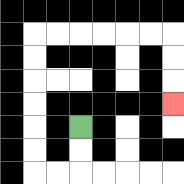{'start': '[3, 5]', 'end': '[7, 4]', 'path_directions': 'D,D,L,L,U,U,U,U,U,U,R,R,R,R,R,R,D,D,D', 'path_coordinates': '[[3, 5], [3, 6], [3, 7], [2, 7], [1, 7], [1, 6], [1, 5], [1, 4], [1, 3], [1, 2], [1, 1], [2, 1], [3, 1], [4, 1], [5, 1], [6, 1], [7, 1], [7, 2], [7, 3], [7, 4]]'}